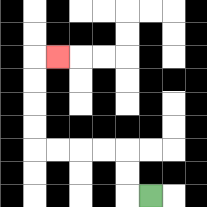{'start': '[6, 8]', 'end': '[2, 2]', 'path_directions': 'L,U,U,L,L,L,L,U,U,U,U,R', 'path_coordinates': '[[6, 8], [5, 8], [5, 7], [5, 6], [4, 6], [3, 6], [2, 6], [1, 6], [1, 5], [1, 4], [1, 3], [1, 2], [2, 2]]'}